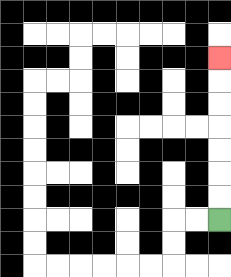{'start': '[9, 9]', 'end': '[9, 2]', 'path_directions': 'U,U,U,U,U,U,U', 'path_coordinates': '[[9, 9], [9, 8], [9, 7], [9, 6], [9, 5], [9, 4], [9, 3], [9, 2]]'}